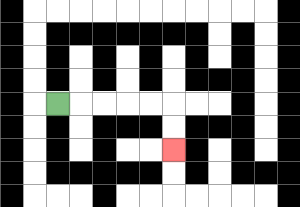{'start': '[2, 4]', 'end': '[7, 6]', 'path_directions': 'R,R,R,R,R,D,D', 'path_coordinates': '[[2, 4], [3, 4], [4, 4], [5, 4], [6, 4], [7, 4], [7, 5], [7, 6]]'}